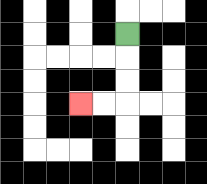{'start': '[5, 1]', 'end': '[3, 4]', 'path_directions': 'D,D,D,L,L', 'path_coordinates': '[[5, 1], [5, 2], [5, 3], [5, 4], [4, 4], [3, 4]]'}